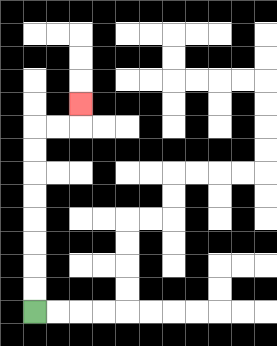{'start': '[1, 13]', 'end': '[3, 4]', 'path_directions': 'U,U,U,U,U,U,U,U,R,R,U', 'path_coordinates': '[[1, 13], [1, 12], [1, 11], [1, 10], [1, 9], [1, 8], [1, 7], [1, 6], [1, 5], [2, 5], [3, 5], [3, 4]]'}